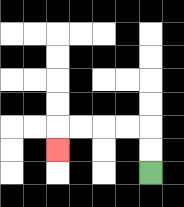{'start': '[6, 7]', 'end': '[2, 6]', 'path_directions': 'U,U,L,L,L,L,D', 'path_coordinates': '[[6, 7], [6, 6], [6, 5], [5, 5], [4, 5], [3, 5], [2, 5], [2, 6]]'}